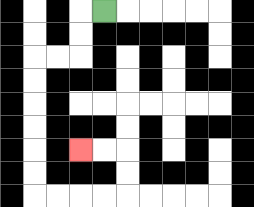{'start': '[4, 0]', 'end': '[3, 6]', 'path_directions': 'L,D,D,L,L,D,D,D,D,D,D,R,R,R,R,U,U,L,L', 'path_coordinates': '[[4, 0], [3, 0], [3, 1], [3, 2], [2, 2], [1, 2], [1, 3], [1, 4], [1, 5], [1, 6], [1, 7], [1, 8], [2, 8], [3, 8], [4, 8], [5, 8], [5, 7], [5, 6], [4, 6], [3, 6]]'}